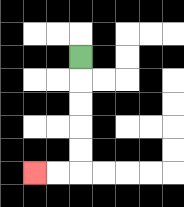{'start': '[3, 2]', 'end': '[1, 7]', 'path_directions': 'D,D,D,D,D,L,L', 'path_coordinates': '[[3, 2], [3, 3], [3, 4], [3, 5], [3, 6], [3, 7], [2, 7], [1, 7]]'}